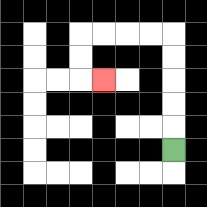{'start': '[7, 6]', 'end': '[4, 3]', 'path_directions': 'U,U,U,U,U,L,L,L,L,D,D,R', 'path_coordinates': '[[7, 6], [7, 5], [7, 4], [7, 3], [7, 2], [7, 1], [6, 1], [5, 1], [4, 1], [3, 1], [3, 2], [3, 3], [4, 3]]'}